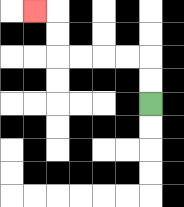{'start': '[6, 4]', 'end': '[1, 0]', 'path_directions': 'U,U,L,L,L,L,U,U,L', 'path_coordinates': '[[6, 4], [6, 3], [6, 2], [5, 2], [4, 2], [3, 2], [2, 2], [2, 1], [2, 0], [1, 0]]'}